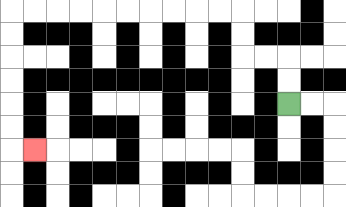{'start': '[12, 4]', 'end': '[1, 6]', 'path_directions': 'U,U,L,L,U,U,L,L,L,L,L,L,L,L,L,L,D,D,D,D,D,D,R', 'path_coordinates': '[[12, 4], [12, 3], [12, 2], [11, 2], [10, 2], [10, 1], [10, 0], [9, 0], [8, 0], [7, 0], [6, 0], [5, 0], [4, 0], [3, 0], [2, 0], [1, 0], [0, 0], [0, 1], [0, 2], [0, 3], [0, 4], [0, 5], [0, 6], [1, 6]]'}